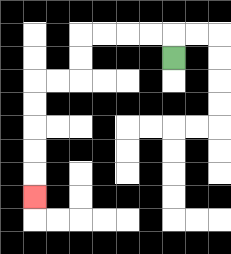{'start': '[7, 2]', 'end': '[1, 8]', 'path_directions': 'U,L,L,L,L,D,D,L,L,D,D,D,D,D', 'path_coordinates': '[[7, 2], [7, 1], [6, 1], [5, 1], [4, 1], [3, 1], [3, 2], [3, 3], [2, 3], [1, 3], [1, 4], [1, 5], [1, 6], [1, 7], [1, 8]]'}